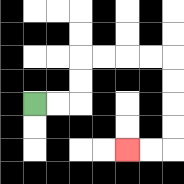{'start': '[1, 4]', 'end': '[5, 6]', 'path_directions': 'R,R,U,U,R,R,R,R,D,D,D,D,L,L', 'path_coordinates': '[[1, 4], [2, 4], [3, 4], [3, 3], [3, 2], [4, 2], [5, 2], [6, 2], [7, 2], [7, 3], [7, 4], [7, 5], [7, 6], [6, 6], [5, 6]]'}